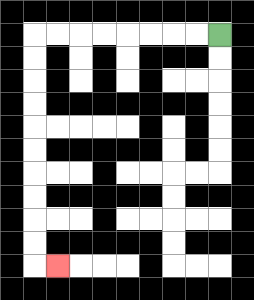{'start': '[9, 1]', 'end': '[2, 11]', 'path_directions': 'L,L,L,L,L,L,L,L,D,D,D,D,D,D,D,D,D,D,R', 'path_coordinates': '[[9, 1], [8, 1], [7, 1], [6, 1], [5, 1], [4, 1], [3, 1], [2, 1], [1, 1], [1, 2], [1, 3], [1, 4], [1, 5], [1, 6], [1, 7], [1, 8], [1, 9], [1, 10], [1, 11], [2, 11]]'}